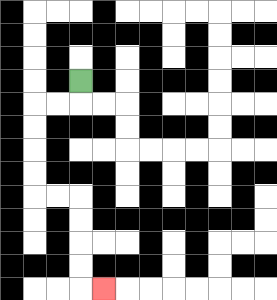{'start': '[3, 3]', 'end': '[4, 12]', 'path_directions': 'D,L,L,D,D,D,D,R,R,D,D,D,D,R', 'path_coordinates': '[[3, 3], [3, 4], [2, 4], [1, 4], [1, 5], [1, 6], [1, 7], [1, 8], [2, 8], [3, 8], [3, 9], [3, 10], [3, 11], [3, 12], [4, 12]]'}